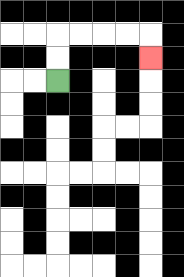{'start': '[2, 3]', 'end': '[6, 2]', 'path_directions': 'U,U,R,R,R,R,D', 'path_coordinates': '[[2, 3], [2, 2], [2, 1], [3, 1], [4, 1], [5, 1], [6, 1], [6, 2]]'}